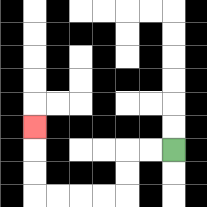{'start': '[7, 6]', 'end': '[1, 5]', 'path_directions': 'L,L,D,D,L,L,L,L,U,U,U', 'path_coordinates': '[[7, 6], [6, 6], [5, 6], [5, 7], [5, 8], [4, 8], [3, 8], [2, 8], [1, 8], [1, 7], [1, 6], [1, 5]]'}